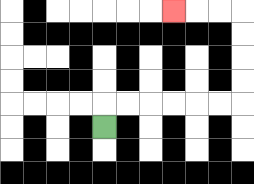{'start': '[4, 5]', 'end': '[7, 0]', 'path_directions': 'U,R,R,R,R,R,R,U,U,U,U,L,L,L', 'path_coordinates': '[[4, 5], [4, 4], [5, 4], [6, 4], [7, 4], [8, 4], [9, 4], [10, 4], [10, 3], [10, 2], [10, 1], [10, 0], [9, 0], [8, 0], [7, 0]]'}